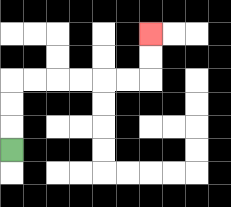{'start': '[0, 6]', 'end': '[6, 1]', 'path_directions': 'U,U,U,R,R,R,R,R,R,U,U', 'path_coordinates': '[[0, 6], [0, 5], [0, 4], [0, 3], [1, 3], [2, 3], [3, 3], [4, 3], [5, 3], [6, 3], [6, 2], [6, 1]]'}